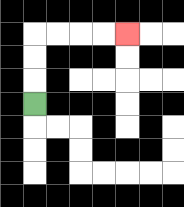{'start': '[1, 4]', 'end': '[5, 1]', 'path_directions': 'U,U,U,R,R,R,R', 'path_coordinates': '[[1, 4], [1, 3], [1, 2], [1, 1], [2, 1], [3, 1], [4, 1], [5, 1]]'}